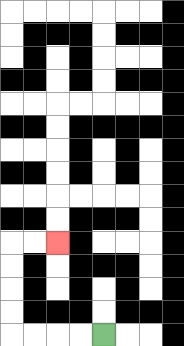{'start': '[4, 14]', 'end': '[2, 10]', 'path_directions': 'L,L,L,L,U,U,U,U,R,R', 'path_coordinates': '[[4, 14], [3, 14], [2, 14], [1, 14], [0, 14], [0, 13], [0, 12], [0, 11], [0, 10], [1, 10], [2, 10]]'}